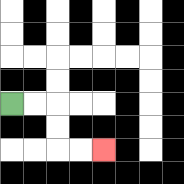{'start': '[0, 4]', 'end': '[4, 6]', 'path_directions': 'R,R,D,D,R,R', 'path_coordinates': '[[0, 4], [1, 4], [2, 4], [2, 5], [2, 6], [3, 6], [4, 6]]'}